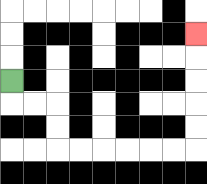{'start': '[0, 3]', 'end': '[8, 1]', 'path_directions': 'D,R,R,D,D,R,R,R,R,R,R,U,U,U,U,U', 'path_coordinates': '[[0, 3], [0, 4], [1, 4], [2, 4], [2, 5], [2, 6], [3, 6], [4, 6], [5, 6], [6, 6], [7, 6], [8, 6], [8, 5], [8, 4], [8, 3], [8, 2], [8, 1]]'}